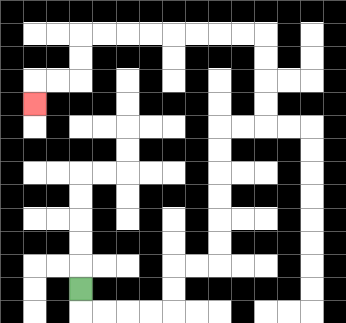{'start': '[3, 12]', 'end': '[1, 4]', 'path_directions': 'D,R,R,R,R,U,U,R,R,U,U,U,U,U,U,R,R,U,U,U,U,L,L,L,L,L,L,L,L,D,D,L,L,D', 'path_coordinates': '[[3, 12], [3, 13], [4, 13], [5, 13], [6, 13], [7, 13], [7, 12], [7, 11], [8, 11], [9, 11], [9, 10], [9, 9], [9, 8], [9, 7], [9, 6], [9, 5], [10, 5], [11, 5], [11, 4], [11, 3], [11, 2], [11, 1], [10, 1], [9, 1], [8, 1], [7, 1], [6, 1], [5, 1], [4, 1], [3, 1], [3, 2], [3, 3], [2, 3], [1, 3], [1, 4]]'}